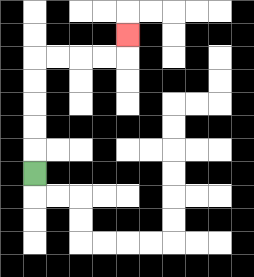{'start': '[1, 7]', 'end': '[5, 1]', 'path_directions': 'U,U,U,U,U,R,R,R,R,U', 'path_coordinates': '[[1, 7], [1, 6], [1, 5], [1, 4], [1, 3], [1, 2], [2, 2], [3, 2], [4, 2], [5, 2], [5, 1]]'}